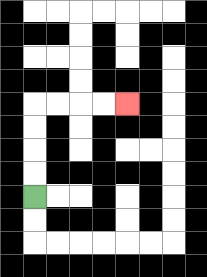{'start': '[1, 8]', 'end': '[5, 4]', 'path_directions': 'U,U,U,U,R,R,R,R', 'path_coordinates': '[[1, 8], [1, 7], [1, 6], [1, 5], [1, 4], [2, 4], [3, 4], [4, 4], [5, 4]]'}